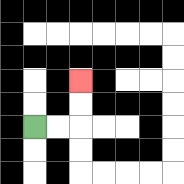{'start': '[1, 5]', 'end': '[3, 3]', 'path_directions': 'R,R,U,U', 'path_coordinates': '[[1, 5], [2, 5], [3, 5], [3, 4], [3, 3]]'}